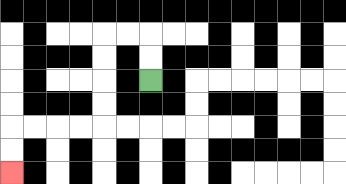{'start': '[6, 3]', 'end': '[0, 7]', 'path_directions': 'U,U,L,L,D,D,D,D,L,L,L,L,D,D', 'path_coordinates': '[[6, 3], [6, 2], [6, 1], [5, 1], [4, 1], [4, 2], [4, 3], [4, 4], [4, 5], [3, 5], [2, 5], [1, 5], [0, 5], [0, 6], [0, 7]]'}